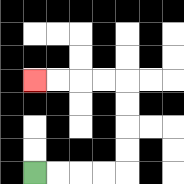{'start': '[1, 7]', 'end': '[1, 3]', 'path_directions': 'R,R,R,R,U,U,U,U,L,L,L,L', 'path_coordinates': '[[1, 7], [2, 7], [3, 7], [4, 7], [5, 7], [5, 6], [5, 5], [5, 4], [5, 3], [4, 3], [3, 3], [2, 3], [1, 3]]'}